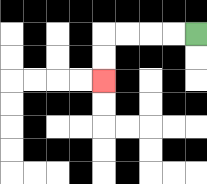{'start': '[8, 1]', 'end': '[4, 3]', 'path_directions': 'L,L,L,L,D,D', 'path_coordinates': '[[8, 1], [7, 1], [6, 1], [5, 1], [4, 1], [4, 2], [4, 3]]'}